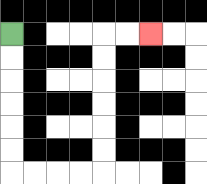{'start': '[0, 1]', 'end': '[6, 1]', 'path_directions': 'D,D,D,D,D,D,R,R,R,R,U,U,U,U,U,U,R,R', 'path_coordinates': '[[0, 1], [0, 2], [0, 3], [0, 4], [0, 5], [0, 6], [0, 7], [1, 7], [2, 7], [3, 7], [4, 7], [4, 6], [4, 5], [4, 4], [4, 3], [4, 2], [4, 1], [5, 1], [6, 1]]'}